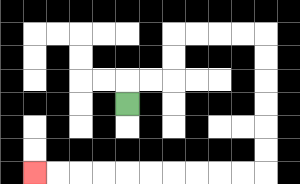{'start': '[5, 4]', 'end': '[1, 7]', 'path_directions': 'U,R,R,U,U,R,R,R,R,D,D,D,D,D,D,L,L,L,L,L,L,L,L,L,L', 'path_coordinates': '[[5, 4], [5, 3], [6, 3], [7, 3], [7, 2], [7, 1], [8, 1], [9, 1], [10, 1], [11, 1], [11, 2], [11, 3], [11, 4], [11, 5], [11, 6], [11, 7], [10, 7], [9, 7], [8, 7], [7, 7], [6, 7], [5, 7], [4, 7], [3, 7], [2, 7], [1, 7]]'}